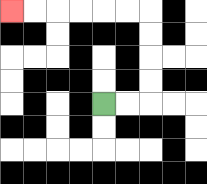{'start': '[4, 4]', 'end': '[0, 0]', 'path_directions': 'R,R,U,U,U,U,L,L,L,L,L,L', 'path_coordinates': '[[4, 4], [5, 4], [6, 4], [6, 3], [6, 2], [6, 1], [6, 0], [5, 0], [4, 0], [3, 0], [2, 0], [1, 0], [0, 0]]'}